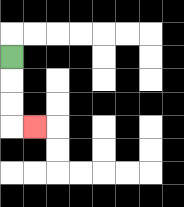{'start': '[0, 2]', 'end': '[1, 5]', 'path_directions': 'D,D,D,R', 'path_coordinates': '[[0, 2], [0, 3], [0, 4], [0, 5], [1, 5]]'}